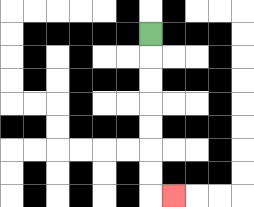{'start': '[6, 1]', 'end': '[7, 8]', 'path_directions': 'D,D,D,D,D,D,D,R', 'path_coordinates': '[[6, 1], [6, 2], [6, 3], [6, 4], [6, 5], [6, 6], [6, 7], [6, 8], [7, 8]]'}